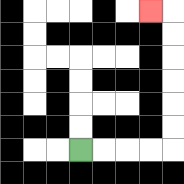{'start': '[3, 6]', 'end': '[6, 0]', 'path_directions': 'R,R,R,R,U,U,U,U,U,U,L', 'path_coordinates': '[[3, 6], [4, 6], [5, 6], [6, 6], [7, 6], [7, 5], [7, 4], [7, 3], [7, 2], [7, 1], [7, 0], [6, 0]]'}